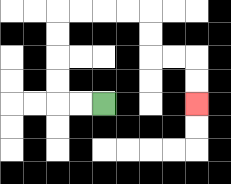{'start': '[4, 4]', 'end': '[8, 4]', 'path_directions': 'L,L,U,U,U,U,R,R,R,R,D,D,R,R,D,D', 'path_coordinates': '[[4, 4], [3, 4], [2, 4], [2, 3], [2, 2], [2, 1], [2, 0], [3, 0], [4, 0], [5, 0], [6, 0], [6, 1], [6, 2], [7, 2], [8, 2], [8, 3], [8, 4]]'}